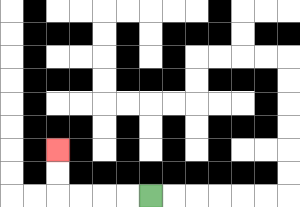{'start': '[6, 8]', 'end': '[2, 6]', 'path_directions': 'L,L,L,L,U,U', 'path_coordinates': '[[6, 8], [5, 8], [4, 8], [3, 8], [2, 8], [2, 7], [2, 6]]'}